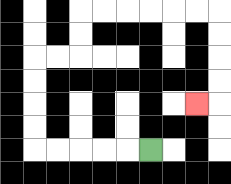{'start': '[6, 6]', 'end': '[8, 4]', 'path_directions': 'L,L,L,L,L,U,U,U,U,R,R,U,U,R,R,R,R,R,R,D,D,D,D,L', 'path_coordinates': '[[6, 6], [5, 6], [4, 6], [3, 6], [2, 6], [1, 6], [1, 5], [1, 4], [1, 3], [1, 2], [2, 2], [3, 2], [3, 1], [3, 0], [4, 0], [5, 0], [6, 0], [7, 0], [8, 0], [9, 0], [9, 1], [9, 2], [9, 3], [9, 4], [8, 4]]'}